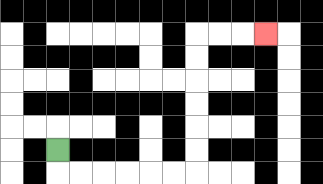{'start': '[2, 6]', 'end': '[11, 1]', 'path_directions': 'D,R,R,R,R,R,R,U,U,U,U,U,U,R,R,R', 'path_coordinates': '[[2, 6], [2, 7], [3, 7], [4, 7], [5, 7], [6, 7], [7, 7], [8, 7], [8, 6], [8, 5], [8, 4], [8, 3], [8, 2], [8, 1], [9, 1], [10, 1], [11, 1]]'}